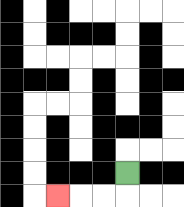{'start': '[5, 7]', 'end': '[2, 8]', 'path_directions': 'D,L,L,L', 'path_coordinates': '[[5, 7], [5, 8], [4, 8], [3, 8], [2, 8]]'}